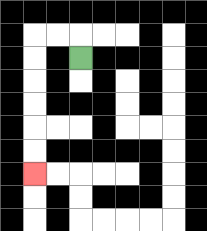{'start': '[3, 2]', 'end': '[1, 7]', 'path_directions': 'U,L,L,D,D,D,D,D,D', 'path_coordinates': '[[3, 2], [3, 1], [2, 1], [1, 1], [1, 2], [1, 3], [1, 4], [1, 5], [1, 6], [1, 7]]'}